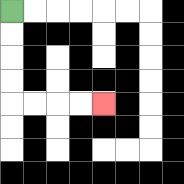{'start': '[0, 0]', 'end': '[4, 4]', 'path_directions': 'D,D,D,D,R,R,R,R', 'path_coordinates': '[[0, 0], [0, 1], [0, 2], [0, 3], [0, 4], [1, 4], [2, 4], [3, 4], [4, 4]]'}